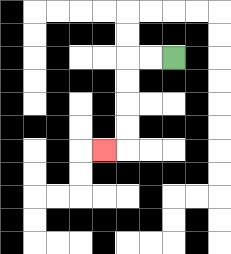{'start': '[7, 2]', 'end': '[4, 6]', 'path_directions': 'L,L,D,D,D,D,L', 'path_coordinates': '[[7, 2], [6, 2], [5, 2], [5, 3], [5, 4], [5, 5], [5, 6], [4, 6]]'}